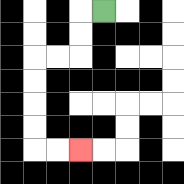{'start': '[4, 0]', 'end': '[3, 6]', 'path_directions': 'L,D,D,L,L,D,D,D,D,R,R', 'path_coordinates': '[[4, 0], [3, 0], [3, 1], [3, 2], [2, 2], [1, 2], [1, 3], [1, 4], [1, 5], [1, 6], [2, 6], [3, 6]]'}